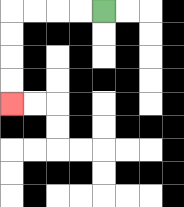{'start': '[4, 0]', 'end': '[0, 4]', 'path_directions': 'L,L,L,L,D,D,D,D', 'path_coordinates': '[[4, 0], [3, 0], [2, 0], [1, 0], [0, 0], [0, 1], [0, 2], [0, 3], [0, 4]]'}